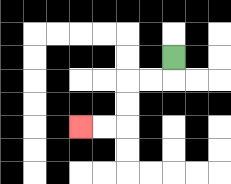{'start': '[7, 2]', 'end': '[3, 5]', 'path_directions': 'D,L,L,D,D,L,L', 'path_coordinates': '[[7, 2], [7, 3], [6, 3], [5, 3], [5, 4], [5, 5], [4, 5], [3, 5]]'}